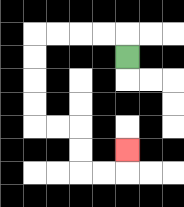{'start': '[5, 2]', 'end': '[5, 6]', 'path_directions': 'U,L,L,L,L,D,D,D,D,R,R,D,D,R,R,U', 'path_coordinates': '[[5, 2], [5, 1], [4, 1], [3, 1], [2, 1], [1, 1], [1, 2], [1, 3], [1, 4], [1, 5], [2, 5], [3, 5], [3, 6], [3, 7], [4, 7], [5, 7], [5, 6]]'}